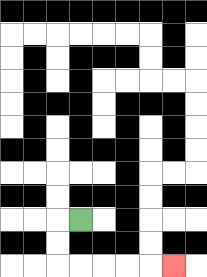{'start': '[3, 9]', 'end': '[7, 11]', 'path_directions': 'L,D,D,R,R,R,R,R', 'path_coordinates': '[[3, 9], [2, 9], [2, 10], [2, 11], [3, 11], [4, 11], [5, 11], [6, 11], [7, 11]]'}